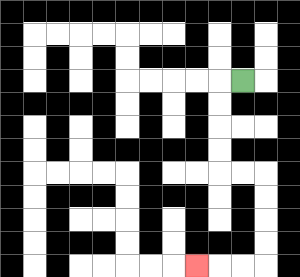{'start': '[10, 3]', 'end': '[8, 11]', 'path_directions': 'L,D,D,D,D,R,R,D,D,D,D,L,L,L', 'path_coordinates': '[[10, 3], [9, 3], [9, 4], [9, 5], [9, 6], [9, 7], [10, 7], [11, 7], [11, 8], [11, 9], [11, 10], [11, 11], [10, 11], [9, 11], [8, 11]]'}